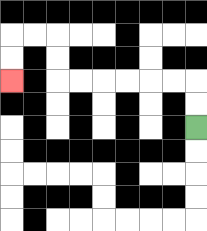{'start': '[8, 5]', 'end': '[0, 3]', 'path_directions': 'U,U,L,L,L,L,L,L,U,U,L,L,D,D', 'path_coordinates': '[[8, 5], [8, 4], [8, 3], [7, 3], [6, 3], [5, 3], [4, 3], [3, 3], [2, 3], [2, 2], [2, 1], [1, 1], [0, 1], [0, 2], [0, 3]]'}